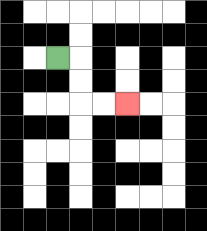{'start': '[2, 2]', 'end': '[5, 4]', 'path_directions': 'R,D,D,R,R', 'path_coordinates': '[[2, 2], [3, 2], [3, 3], [3, 4], [4, 4], [5, 4]]'}